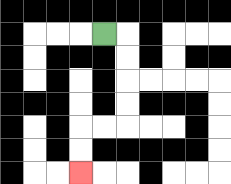{'start': '[4, 1]', 'end': '[3, 7]', 'path_directions': 'R,D,D,D,D,L,L,D,D', 'path_coordinates': '[[4, 1], [5, 1], [5, 2], [5, 3], [5, 4], [5, 5], [4, 5], [3, 5], [3, 6], [3, 7]]'}